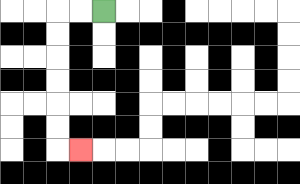{'start': '[4, 0]', 'end': '[3, 6]', 'path_directions': 'L,L,D,D,D,D,D,D,R', 'path_coordinates': '[[4, 0], [3, 0], [2, 0], [2, 1], [2, 2], [2, 3], [2, 4], [2, 5], [2, 6], [3, 6]]'}